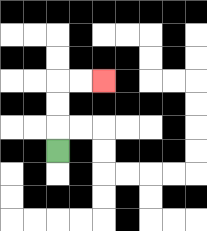{'start': '[2, 6]', 'end': '[4, 3]', 'path_directions': 'U,U,U,R,R', 'path_coordinates': '[[2, 6], [2, 5], [2, 4], [2, 3], [3, 3], [4, 3]]'}